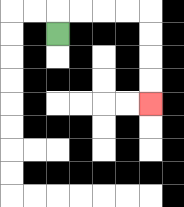{'start': '[2, 1]', 'end': '[6, 4]', 'path_directions': 'U,R,R,R,R,D,D,D,D', 'path_coordinates': '[[2, 1], [2, 0], [3, 0], [4, 0], [5, 0], [6, 0], [6, 1], [6, 2], [6, 3], [6, 4]]'}